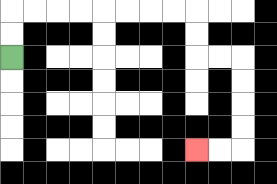{'start': '[0, 2]', 'end': '[8, 6]', 'path_directions': 'U,U,R,R,R,R,R,R,R,R,D,D,R,R,D,D,D,D,L,L', 'path_coordinates': '[[0, 2], [0, 1], [0, 0], [1, 0], [2, 0], [3, 0], [4, 0], [5, 0], [6, 0], [7, 0], [8, 0], [8, 1], [8, 2], [9, 2], [10, 2], [10, 3], [10, 4], [10, 5], [10, 6], [9, 6], [8, 6]]'}